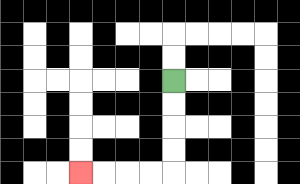{'start': '[7, 3]', 'end': '[3, 7]', 'path_directions': 'D,D,D,D,L,L,L,L', 'path_coordinates': '[[7, 3], [7, 4], [7, 5], [7, 6], [7, 7], [6, 7], [5, 7], [4, 7], [3, 7]]'}